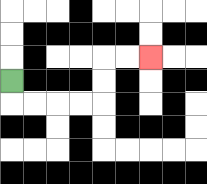{'start': '[0, 3]', 'end': '[6, 2]', 'path_directions': 'D,R,R,R,R,U,U,R,R', 'path_coordinates': '[[0, 3], [0, 4], [1, 4], [2, 4], [3, 4], [4, 4], [4, 3], [4, 2], [5, 2], [6, 2]]'}